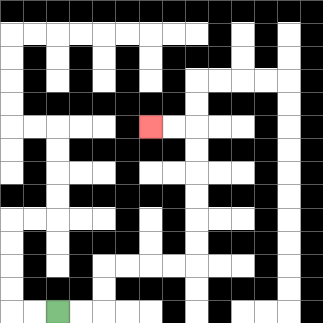{'start': '[2, 13]', 'end': '[6, 5]', 'path_directions': 'R,R,U,U,R,R,R,R,U,U,U,U,U,U,L,L', 'path_coordinates': '[[2, 13], [3, 13], [4, 13], [4, 12], [4, 11], [5, 11], [6, 11], [7, 11], [8, 11], [8, 10], [8, 9], [8, 8], [8, 7], [8, 6], [8, 5], [7, 5], [6, 5]]'}